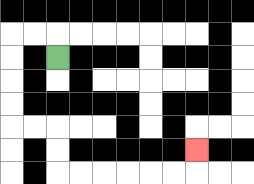{'start': '[2, 2]', 'end': '[8, 6]', 'path_directions': 'U,L,L,D,D,D,D,R,R,D,D,R,R,R,R,R,R,U', 'path_coordinates': '[[2, 2], [2, 1], [1, 1], [0, 1], [0, 2], [0, 3], [0, 4], [0, 5], [1, 5], [2, 5], [2, 6], [2, 7], [3, 7], [4, 7], [5, 7], [6, 7], [7, 7], [8, 7], [8, 6]]'}